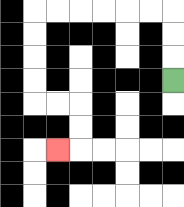{'start': '[7, 3]', 'end': '[2, 6]', 'path_directions': 'U,U,U,L,L,L,L,L,L,D,D,D,D,R,R,D,D,L', 'path_coordinates': '[[7, 3], [7, 2], [7, 1], [7, 0], [6, 0], [5, 0], [4, 0], [3, 0], [2, 0], [1, 0], [1, 1], [1, 2], [1, 3], [1, 4], [2, 4], [3, 4], [3, 5], [3, 6], [2, 6]]'}